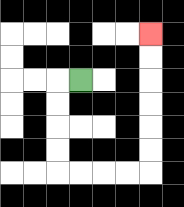{'start': '[3, 3]', 'end': '[6, 1]', 'path_directions': 'L,D,D,D,D,R,R,R,R,U,U,U,U,U,U', 'path_coordinates': '[[3, 3], [2, 3], [2, 4], [2, 5], [2, 6], [2, 7], [3, 7], [4, 7], [5, 7], [6, 7], [6, 6], [6, 5], [6, 4], [6, 3], [6, 2], [6, 1]]'}